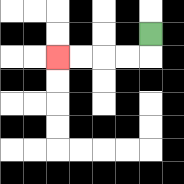{'start': '[6, 1]', 'end': '[2, 2]', 'path_directions': 'D,L,L,L,L', 'path_coordinates': '[[6, 1], [6, 2], [5, 2], [4, 2], [3, 2], [2, 2]]'}